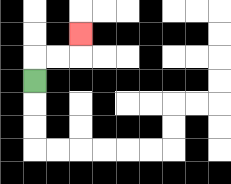{'start': '[1, 3]', 'end': '[3, 1]', 'path_directions': 'U,R,R,U', 'path_coordinates': '[[1, 3], [1, 2], [2, 2], [3, 2], [3, 1]]'}